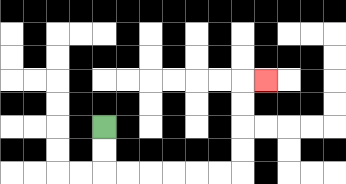{'start': '[4, 5]', 'end': '[11, 3]', 'path_directions': 'D,D,R,R,R,R,R,R,U,U,U,U,R', 'path_coordinates': '[[4, 5], [4, 6], [4, 7], [5, 7], [6, 7], [7, 7], [8, 7], [9, 7], [10, 7], [10, 6], [10, 5], [10, 4], [10, 3], [11, 3]]'}